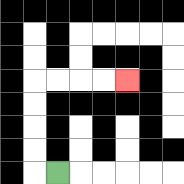{'start': '[2, 7]', 'end': '[5, 3]', 'path_directions': 'L,U,U,U,U,R,R,R,R', 'path_coordinates': '[[2, 7], [1, 7], [1, 6], [1, 5], [1, 4], [1, 3], [2, 3], [3, 3], [4, 3], [5, 3]]'}